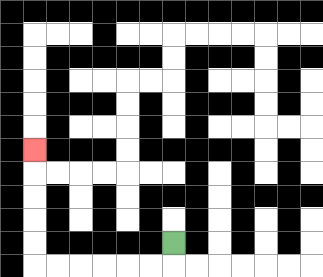{'start': '[7, 10]', 'end': '[1, 6]', 'path_directions': 'D,L,L,L,L,L,L,U,U,U,U,U', 'path_coordinates': '[[7, 10], [7, 11], [6, 11], [5, 11], [4, 11], [3, 11], [2, 11], [1, 11], [1, 10], [1, 9], [1, 8], [1, 7], [1, 6]]'}